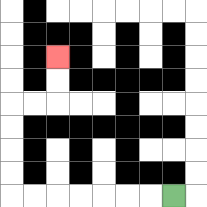{'start': '[7, 8]', 'end': '[2, 2]', 'path_directions': 'L,L,L,L,L,L,L,U,U,U,U,R,R,U,U', 'path_coordinates': '[[7, 8], [6, 8], [5, 8], [4, 8], [3, 8], [2, 8], [1, 8], [0, 8], [0, 7], [0, 6], [0, 5], [0, 4], [1, 4], [2, 4], [2, 3], [2, 2]]'}